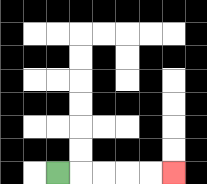{'start': '[2, 7]', 'end': '[7, 7]', 'path_directions': 'R,R,R,R,R', 'path_coordinates': '[[2, 7], [3, 7], [4, 7], [5, 7], [6, 7], [7, 7]]'}